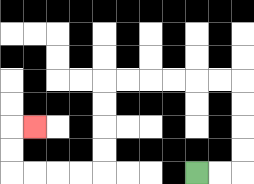{'start': '[8, 7]', 'end': '[1, 5]', 'path_directions': 'R,R,U,U,U,U,L,L,L,L,L,L,D,D,D,D,L,L,L,L,U,U,R', 'path_coordinates': '[[8, 7], [9, 7], [10, 7], [10, 6], [10, 5], [10, 4], [10, 3], [9, 3], [8, 3], [7, 3], [6, 3], [5, 3], [4, 3], [4, 4], [4, 5], [4, 6], [4, 7], [3, 7], [2, 7], [1, 7], [0, 7], [0, 6], [0, 5], [1, 5]]'}